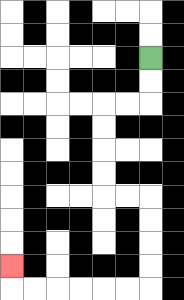{'start': '[6, 2]', 'end': '[0, 11]', 'path_directions': 'D,D,L,L,D,D,D,D,R,R,D,D,D,D,L,L,L,L,L,L,U', 'path_coordinates': '[[6, 2], [6, 3], [6, 4], [5, 4], [4, 4], [4, 5], [4, 6], [4, 7], [4, 8], [5, 8], [6, 8], [6, 9], [6, 10], [6, 11], [6, 12], [5, 12], [4, 12], [3, 12], [2, 12], [1, 12], [0, 12], [0, 11]]'}